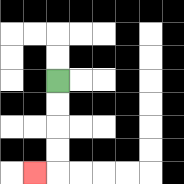{'start': '[2, 3]', 'end': '[1, 7]', 'path_directions': 'D,D,D,D,L', 'path_coordinates': '[[2, 3], [2, 4], [2, 5], [2, 6], [2, 7], [1, 7]]'}